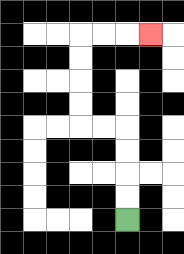{'start': '[5, 9]', 'end': '[6, 1]', 'path_directions': 'U,U,U,U,L,L,U,U,U,U,R,R,R', 'path_coordinates': '[[5, 9], [5, 8], [5, 7], [5, 6], [5, 5], [4, 5], [3, 5], [3, 4], [3, 3], [3, 2], [3, 1], [4, 1], [5, 1], [6, 1]]'}